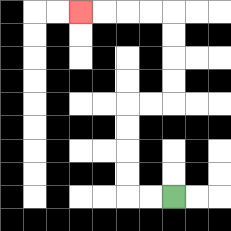{'start': '[7, 8]', 'end': '[3, 0]', 'path_directions': 'L,L,U,U,U,U,R,R,U,U,U,U,L,L,L,L', 'path_coordinates': '[[7, 8], [6, 8], [5, 8], [5, 7], [5, 6], [5, 5], [5, 4], [6, 4], [7, 4], [7, 3], [7, 2], [7, 1], [7, 0], [6, 0], [5, 0], [4, 0], [3, 0]]'}